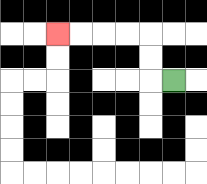{'start': '[7, 3]', 'end': '[2, 1]', 'path_directions': 'L,U,U,L,L,L,L', 'path_coordinates': '[[7, 3], [6, 3], [6, 2], [6, 1], [5, 1], [4, 1], [3, 1], [2, 1]]'}